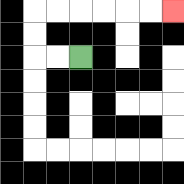{'start': '[3, 2]', 'end': '[7, 0]', 'path_directions': 'L,L,U,U,R,R,R,R,R,R', 'path_coordinates': '[[3, 2], [2, 2], [1, 2], [1, 1], [1, 0], [2, 0], [3, 0], [4, 0], [5, 0], [6, 0], [7, 0]]'}